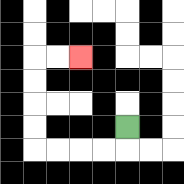{'start': '[5, 5]', 'end': '[3, 2]', 'path_directions': 'D,L,L,L,L,U,U,U,U,R,R', 'path_coordinates': '[[5, 5], [5, 6], [4, 6], [3, 6], [2, 6], [1, 6], [1, 5], [1, 4], [1, 3], [1, 2], [2, 2], [3, 2]]'}